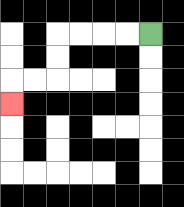{'start': '[6, 1]', 'end': '[0, 4]', 'path_directions': 'L,L,L,L,D,D,L,L,D', 'path_coordinates': '[[6, 1], [5, 1], [4, 1], [3, 1], [2, 1], [2, 2], [2, 3], [1, 3], [0, 3], [0, 4]]'}